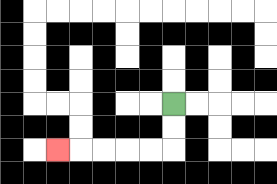{'start': '[7, 4]', 'end': '[2, 6]', 'path_directions': 'D,D,L,L,L,L,L', 'path_coordinates': '[[7, 4], [7, 5], [7, 6], [6, 6], [5, 6], [4, 6], [3, 6], [2, 6]]'}